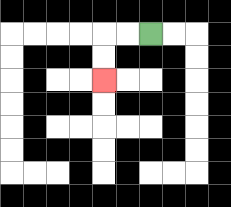{'start': '[6, 1]', 'end': '[4, 3]', 'path_directions': 'L,L,D,D', 'path_coordinates': '[[6, 1], [5, 1], [4, 1], [4, 2], [4, 3]]'}